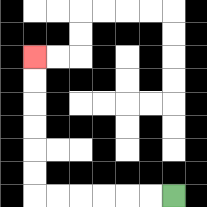{'start': '[7, 8]', 'end': '[1, 2]', 'path_directions': 'L,L,L,L,L,L,U,U,U,U,U,U', 'path_coordinates': '[[7, 8], [6, 8], [5, 8], [4, 8], [3, 8], [2, 8], [1, 8], [1, 7], [1, 6], [1, 5], [1, 4], [1, 3], [1, 2]]'}